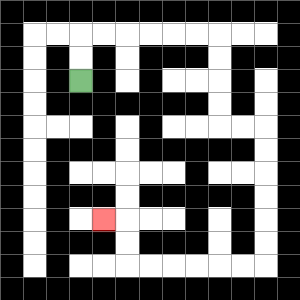{'start': '[3, 3]', 'end': '[4, 9]', 'path_directions': 'U,U,R,R,R,R,R,R,D,D,D,D,R,R,D,D,D,D,D,D,L,L,L,L,L,L,U,U,L', 'path_coordinates': '[[3, 3], [3, 2], [3, 1], [4, 1], [5, 1], [6, 1], [7, 1], [8, 1], [9, 1], [9, 2], [9, 3], [9, 4], [9, 5], [10, 5], [11, 5], [11, 6], [11, 7], [11, 8], [11, 9], [11, 10], [11, 11], [10, 11], [9, 11], [8, 11], [7, 11], [6, 11], [5, 11], [5, 10], [5, 9], [4, 9]]'}